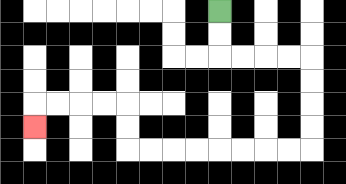{'start': '[9, 0]', 'end': '[1, 5]', 'path_directions': 'D,D,R,R,R,R,D,D,D,D,L,L,L,L,L,L,L,L,U,U,L,L,L,L,D', 'path_coordinates': '[[9, 0], [9, 1], [9, 2], [10, 2], [11, 2], [12, 2], [13, 2], [13, 3], [13, 4], [13, 5], [13, 6], [12, 6], [11, 6], [10, 6], [9, 6], [8, 6], [7, 6], [6, 6], [5, 6], [5, 5], [5, 4], [4, 4], [3, 4], [2, 4], [1, 4], [1, 5]]'}